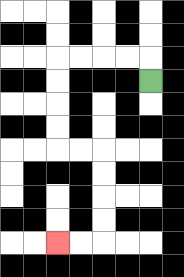{'start': '[6, 3]', 'end': '[2, 10]', 'path_directions': 'U,L,L,L,L,D,D,D,D,R,R,D,D,D,D,L,L', 'path_coordinates': '[[6, 3], [6, 2], [5, 2], [4, 2], [3, 2], [2, 2], [2, 3], [2, 4], [2, 5], [2, 6], [3, 6], [4, 6], [4, 7], [4, 8], [4, 9], [4, 10], [3, 10], [2, 10]]'}